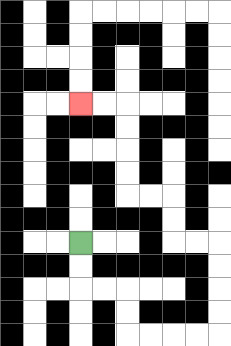{'start': '[3, 10]', 'end': '[3, 4]', 'path_directions': 'D,D,R,R,D,D,R,R,R,R,U,U,U,U,L,L,U,U,L,L,U,U,U,U,L,L', 'path_coordinates': '[[3, 10], [3, 11], [3, 12], [4, 12], [5, 12], [5, 13], [5, 14], [6, 14], [7, 14], [8, 14], [9, 14], [9, 13], [9, 12], [9, 11], [9, 10], [8, 10], [7, 10], [7, 9], [7, 8], [6, 8], [5, 8], [5, 7], [5, 6], [5, 5], [5, 4], [4, 4], [3, 4]]'}